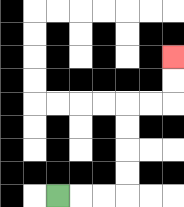{'start': '[2, 8]', 'end': '[7, 2]', 'path_directions': 'R,R,R,U,U,U,U,R,R,U,U', 'path_coordinates': '[[2, 8], [3, 8], [4, 8], [5, 8], [5, 7], [5, 6], [5, 5], [5, 4], [6, 4], [7, 4], [7, 3], [7, 2]]'}